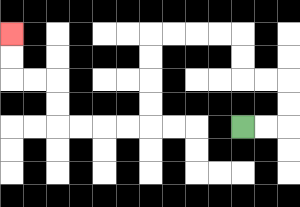{'start': '[10, 5]', 'end': '[0, 1]', 'path_directions': 'R,R,U,U,L,L,U,U,L,L,L,L,D,D,D,D,L,L,L,L,U,U,L,L,U,U', 'path_coordinates': '[[10, 5], [11, 5], [12, 5], [12, 4], [12, 3], [11, 3], [10, 3], [10, 2], [10, 1], [9, 1], [8, 1], [7, 1], [6, 1], [6, 2], [6, 3], [6, 4], [6, 5], [5, 5], [4, 5], [3, 5], [2, 5], [2, 4], [2, 3], [1, 3], [0, 3], [0, 2], [0, 1]]'}